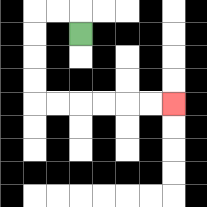{'start': '[3, 1]', 'end': '[7, 4]', 'path_directions': 'U,L,L,D,D,D,D,R,R,R,R,R,R', 'path_coordinates': '[[3, 1], [3, 0], [2, 0], [1, 0], [1, 1], [1, 2], [1, 3], [1, 4], [2, 4], [3, 4], [4, 4], [5, 4], [6, 4], [7, 4]]'}